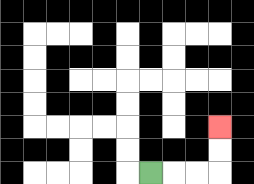{'start': '[6, 7]', 'end': '[9, 5]', 'path_directions': 'R,R,R,U,U', 'path_coordinates': '[[6, 7], [7, 7], [8, 7], [9, 7], [9, 6], [9, 5]]'}